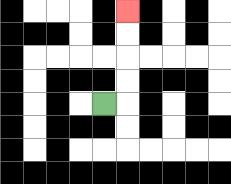{'start': '[4, 4]', 'end': '[5, 0]', 'path_directions': 'R,U,U,U,U', 'path_coordinates': '[[4, 4], [5, 4], [5, 3], [5, 2], [5, 1], [5, 0]]'}